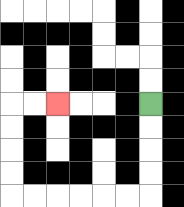{'start': '[6, 4]', 'end': '[2, 4]', 'path_directions': 'D,D,D,D,L,L,L,L,L,L,U,U,U,U,R,R', 'path_coordinates': '[[6, 4], [6, 5], [6, 6], [6, 7], [6, 8], [5, 8], [4, 8], [3, 8], [2, 8], [1, 8], [0, 8], [0, 7], [0, 6], [0, 5], [0, 4], [1, 4], [2, 4]]'}